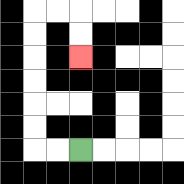{'start': '[3, 6]', 'end': '[3, 2]', 'path_directions': 'L,L,U,U,U,U,U,U,R,R,D,D', 'path_coordinates': '[[3, 6], [2, 6], [1, 6], [1, 5], [1, 4], [1, 3], [1, 2], [1, 1], [1, 0], [2, 0], [3, 0], [3, 1], [3, 2]]'}